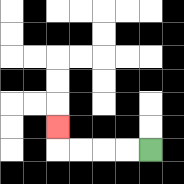{'start': '[6, 6]', 'end': '[2, 5]', 'path_directions': 'L,L,L,L,U', 'path_coordinates': '[[6, 6], [5, 6], [4, 6], [3, 6], [2, 6], [2, 5]]'}